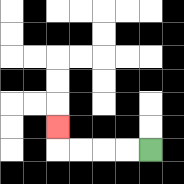{'start': '[6, 6]', 'end': '[2, 5]', 'path_directions': 'L,L,L,L,U', 'path_coordinates': '[[6, 6], [5, 6], [4, 6], [3, 6], [2, 6], [2, 5]]'}